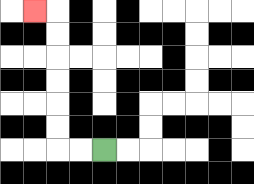{'start': '[4, 6]', 'end': '[1, 0]', 'path_directions': 'L,L,U,U,U,U,U,U,L', 'path_coordinates': '[[4, 6], [3, 6], [2, 6], [2, 5], [2, 4], [2, 3], [2, 2], [2, 1], [2, 0], [1, 0]]'}